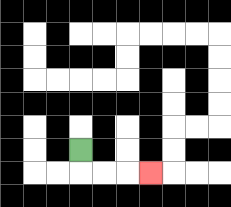{'start': '[3, 6]', 'end': '[6, 7]', 'path_directions': 'D,R,R,R', 'path_coordinates': '[[3, 6], [3, 7], [4, 7], [5, 7], [6, 7]]'}